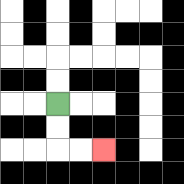{'start': '[2, 4]', 'end': '[4, 6]', 'path_directions': 'D,D,R,R', 'path_coordinates': '[[2, 4], [2, 5], [2, 6], [3, 6], [4, 6]]'}